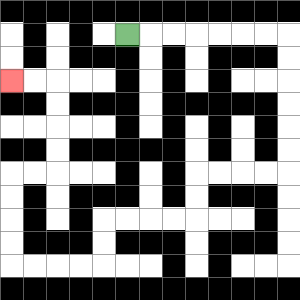{'start': '[5, 1]', 'end': '[0, 3]', 'path_directions': 'R,R,R,R,R,R,R,D,D,D,D,D,D,L,L,L,L,D,D,L,L,L,L,D,D,L,L,L,L,U,U,U,U,R,R,U,U,U,U,L,L', 'path_coordinates': '[[5, 1], [6, 1], [7, 1], [8, 1], [9, 1], [10, 1], [11, 1], [12, 1], [12, 2], [12, 3], [12, 4], [12, 5], [12, 6], [12, 7], [11, 7], [10, 7], [9, 7], [8, 7], [8, 8], [8, 9], [7, 9], [6, 9], [5, 9], [4, 9], [4, 10], [4, 11], [3, 11], [2, 11], [1, 11], [0, 11], [0, 10], [0, 9], [0, 8], [0, 7], [1, 7], [2, 7], [2, 6], [2, 5], [2, 4], [2, 3], [1, 3], [0, 3]]'}